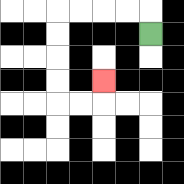{'start': '[6, 1]', 'end': '[4, 3]', 'path_directions': 'U,L,L,L,L,D,D,D,D,R,R,U', 'path_coordinates': '[[6, 1], [6, 0], [5, 0], [4, 0], [3, 0], [2, 0], [2, 1], [2, 2], [2, 3], [2, 4], [3, 4], [4, 4], [4, 3]]'}